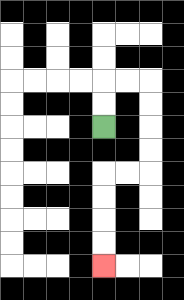{'start': '[4, 5]', 'end': '[4, 11]', 'path_directions': 'U,U,R,R,D,D,D,D,L,L,D,D,D,D', 'path_coordinates': '[[4, 5], [4, 4], [4, 3], [5, 3], [6, 3], [6, 4], [6, 5], [6, 6], [6, 7], [5, 7], [4, 7], [4, 8], [4, 9], [4, 10], [4, 11]]'}